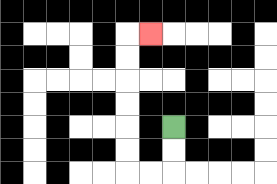{'start': '[7, 5]', 'end': '[6, 1]', 'path_directions': 'D,D,L,L,U,U,U,U,U,U,R', 'path_coordinates': '[[7, 5], [7, 6], [7, 7], [6, 7], [5, 7], [5, 6], [5, 5], [5, 4], [5, 3], [5, 2], [5, 1], [6, 1]]'}